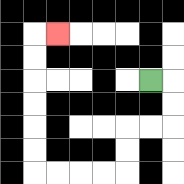{'start': '[6, 3]', 'end': '[2, 1]', 'path_directions': 'R,D,D,L,L,D,D,L,L,L,L,U,U,U,U,U,U,R', 'path_coordinates': '[[6, 3], [7, 3], [7, 4], [7, 5], [6, 5], [5, 5], [5, 6], [5, 7], [4, 7], [3, 7], [2, 7], [1, 7], [1, 6], [1, 5], [1, 4], [1, 3], [1, 2], [1, 1], [2, 1]]'}